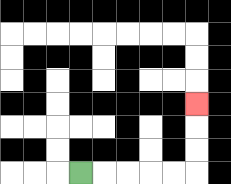{'start': '[3, 7]', 'end': '[8, 4]', 'path_directions': 'R,R,R,R,R,U,U,U', 'path_coordinates': '[[3, 7], [4, 7], [5, 7], [6, 7], [7, 7], [8, 7], [8, 6], [8, 5], [8, 4]]'}